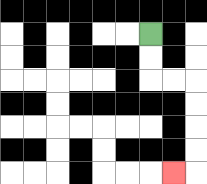{'start': '[6, 1]', 'end': '[7, 7]', 'path_directions': 'D,D,R,R,D,D,D,D,L', 'path_coordinates': '[[6, 1], [6, 2], [6, 3], [7, 3], [8, 3], [8, 4], [8, 5], [8, 6], [8, 7], [7, 7]]'}